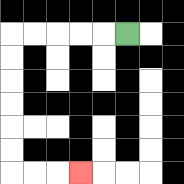{'start': '[5, 1]', 'end': '[3, 7]', 'path_directions': 'L,L,L,L,L,D,D,D,D,D,D,R,R,R', 'path_coordinates': '[[5, 1], [4, 1], [3, 1], [2, 1], [1, 1], [0, 1], [0, 2], [0, 3], [0, 4], [0, 5], [0, 6], [0, 7], [1, 7], [2, 7], [3, 7]]'}